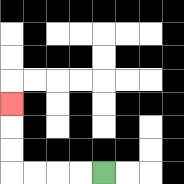{'start': '[4, 7]', 'end': '[0, 4]', 'path_directions': 'L,L,L,L,U,U,U', 'path_coordinates': '[[4, 7], [3, 7], [2, 7], [1, 7], [0, 7], [0, 6], [0, 5], [0, 4]]'}